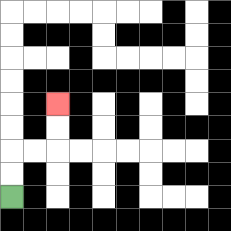{'start': '[0, 8]', 'end': '[2, 4]', 'path_directions': 'U,U,R,R,U,U', 'path_coordinates': '[[0, 8], [0, 7], [0, 6], [1, 6], [2, 6], [2, 5], [2, 4]]'}